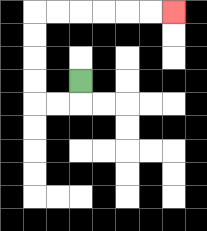{'start': '[3, 3]', 'end': '[7, 0]', 'path_directions': 'D,L,L,U,U,U,U,R,R,R,R,R,R', 'path_coordinates': '[[3, 3], [3, 4], [2, 4], [1, 4], [1, 3], [1, 2], [1, 1], [1, 0], [2, 0], [3, 0], [4, 0], [5, 0], [6, 0], [7, 0]]'}